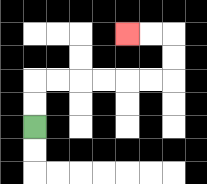{'start': '[1, 5]', 'end': '[5, 1]', 'path_directions': 'U,U,R,R,R,R,R,R,U,U,L,L', 'path_coordinates': '[[1, 5], [1, 4], [1, 3], [2, 3], [3, 3], [4, 3], [5, 3], [6, 3], [7, 3], [7, 2], [7, 1], [6, 1], [5, 1]]'}